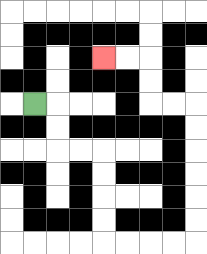{'start': '[1, 4]', 'end': '[4, 2]', 'path_directions': 'R,D,D,R,R,D,D,D,D,R,R,R,R,U,U,U,U,U,U,L,L,U,U,L,L', 'path_coordinates': '[[1, 4], [2, 4], [2, 5], [2, 6], [3, 6], [4, 6], [4, 7], [4, 8], [4, 9], [4, 10], [5, 10], [6, 10], [7, 10], [8, 10], [8, 9], [8, 8], [8, 7], [8, 6], [8, 5], [8, 4], [7, 4], [6, 4], [6, 3], [6, 2], [5, 2], [4, 2]]'}